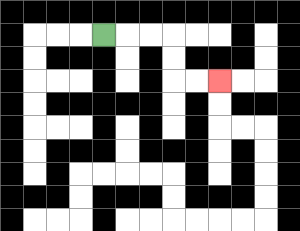{'start': '[4, 1]', 'end': '[9, 3]', 'path_directions': 'R,R,R,D,D,R,R', 'path_coordinates': '[[4, 1], [5, 1], [6, 1], [7, 1], [7, 2], [7, 3], [8, 3], [9, 3]]'}